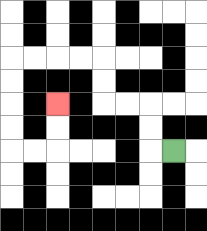{'start': '[7, 6]', 'end': '[2, 4]', 'path_directions': 'L,U,U,L,L,U,U,L,L,L,L,D,D,D,D,R,R,U,U', 'path_coordinates': '[[7, 6], [6, 6], [6, 5], [6, 4], [5, 4], [4, 4], [4, 3], [4, 2], [3, 2], [2, 2], [1, 2], [0, 2], [0, 3], [0, 4], [0, 5], [0, 6], [1, 6], [2, 6], [2, 5], [2, 4]]'}